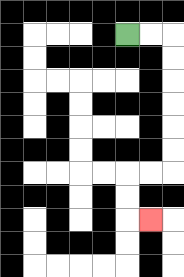{'start': '[5, 1]', 'end': '[6, 9]', 'path_directions': 'R,R,D,D,D,D,D,D,L,L,D,D,R', 'path_coordinates': '[[5, 1], [6, 1], [7, 1], [7, 2], [7, 3], [7, 4], [7, 5], [7, 6], [7, 7], [6, 7], [5, 7], [5, 8], [5, 9], [6, 9]]'}